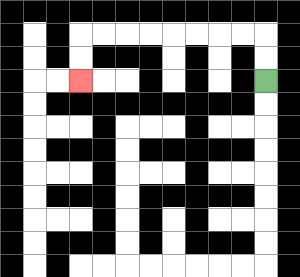{'start': '[11, 3]', 'end': '[3, 3]', 'path_directions': 'U,U,L,L,L,L,L,L,L,L,D,D', 'path_coordinates': '[[11, 3], [11, 2], [11, 1], [10, 1], [9, 1], [8, 1], [7, 1], [6, 1], [5, 1], [4, 1], [3, 1], [3, 2], [3, 3]]'}